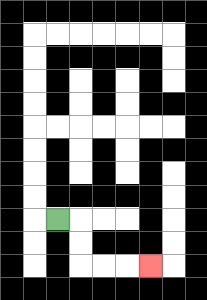{'start': '[2, 9]', 'end': '[6, 11]', 'path_directions': 'R,D,D,R,R,R', 'path_coordinates': '[[2, 9], [3, 9], [3, 10], [3, 11], [4, 11], [5, 11], [6, 11]]'}